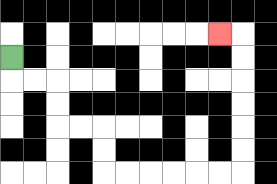{'start': '[0, 2]', 'end': '[9, 1]', 'path_directions': 'D,R,R,D,D,R,R,D,D,R,R,R,R,R,R,U,U,U,U,U,U,L', 'path_coordinates': '[[0, 2], [0, 3], [1, 3], [2, 3], [2, 4], [2, 5], [3, 5], [4, 5], [4, 6], [4, 7], [5, 7], [6, 7], [7, 7], [8, 7], [9, 7], [10, 7], [10, 6], [10, 5], [10, 4], [10, 3], [10, 2], [10, 1], [9, 1]]'}